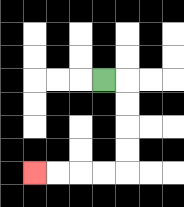{'start': '[4, 3]', 'end': '[1, 7]', 'path_directions': 'R,D,D,D,D,L,L,L,L', 'path_coordinates': '[[4, 3], [5, 3], [5, 4], [5, 5], [5, 6], [5, 7], [4, 7], [3, 7], [2, 7], [1, 7]]'}